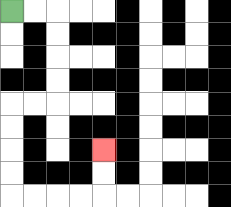{'start': '[0, 0]', 'end': '[4, 6]', 'path_directions': 'R,R,D,D,D,D,L,L,D,D,D,D,R,R,R,R,U,U', 'path_coordinates': '[[0, 0], [1, 0], [2, 0], [2, 1], [2, 2], [2, 3], [2, 4], [1, 4], [0, 4], [0, 5], [0, 6], [0, 7], [0, 8], [1, 8], [2, 8], [3, 8], [4, 8], [4, 7], [4, 6]]'}